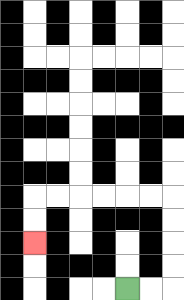{'start': '[5, 12]', 'end': '[1, 10]', 'path_directions': 'R,R,U,U,U,U,L,L,L,L,L,L,D,D', 'path_coordinates': '[[5, 12], [6, 12], [7, 12], [7, 11], [7, 10], [7, 9], [7, 8], [6, 8], [5, 8], [4, 8], [3, 8], [2, 8], [1, 8], [1, 9], [1, 10]]'}